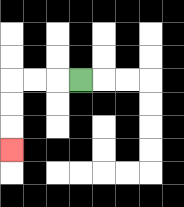{'start': '[3, 3]', 'end': '[0, 6]', 'path_directions': 'L,L,L,D,D,D', 'path_coordinates': '[[3, 3], [2, 3], [1, 3], [0, 3], [0, 4], [0, 5], [0, 6]]'}